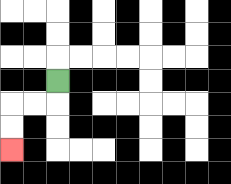{'start': '[2, 3]', 'end': '[0, 6]', 'path_directions': 'D,L,L,D,D', 'path_coordinates': '[[2, 3], [2, 4], [1, 4], [0, 4], [0, 5], [0, 6]]'}